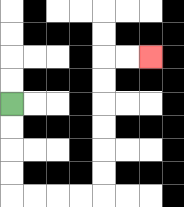{'start': '[0, 4]', 'end': '[6, 2]', 'path_directions': 'D,D,D,D,R,R,R,R,U,U,U,U,U,U,R,R', 'path_coordinates': '[[0, 4], [0, 5], [0, 6], [0, 7], [0, 8], [1, 8], [2, 8], [3, 8], [4, 8], [4, 7], [4, 6], [4, 5], [4, 4], [4, 3], [4, 2], [5, 2], [6, 2]]'}